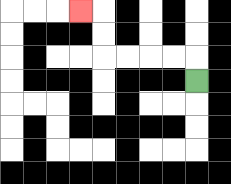{'start': '[8, 3]', 'end': '[3, 0]', 'path_directions': 'U,L,L,L,L,U,U,L', 'path_coordinates': '[[8, 3], [8, 2], [7, 2], [6, 2], [5, 2], [4, 2], [4, 1], [4, 0], [3, 0]]'}